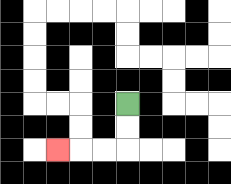{'start': '[5, 4]', 'end': '[2, 6]', 'path_directions': 'D,D,L,L,L', 'path_coordinates': '[[5, 4], [5, 5], [5, 6], [4, 6], [3, 6], [2, 6]]'}